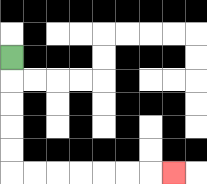{'start': '[0, 2]', 'end': '[7, 7]', 'path_directions': 'D,D,D,D,D,R,R,R,R,R,R,R', 'path_coordinates': '[[0, 2], [0, 3], [0, 4], [0, 5], [0, 6], [0, 7], [1, 7], [2, 7], [3, 7], [4, 7], [5, 7], [6, 7], [7, 7]]'}